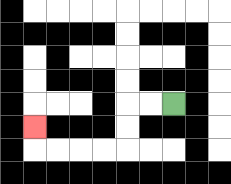{'start': '[7, 4]', 'end': '[1, 5]', 'path_directions': 'L,L,D,D,L,L,L,L,U', 'path_coordinates': '[[7, 4], [6, 4], [5, 4], [5, 5], [5, 6], [4, 6], [3, 6], [2, 6], [1, 6], [1, 5]]'}